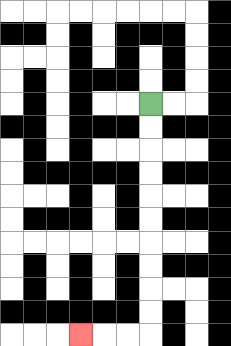{'start': '[6, 4]', 'end': '[3, 14]', 'path_directions': 'D,D,D,D,D,D,D,D,D,D,L,L,L', 'path_coordinates': '[[6, 4], [6, 5], [6, 6], [6, 7], [6, 8], [6, 9], [6, 10], [6, 11], [6, 12], [6, 13], [6, 14], [5, 14], [4, 14], [3, 14]]'}